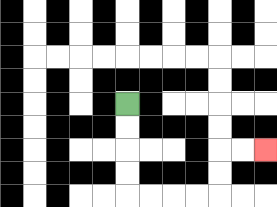{'start': '[5, 4]', 'end': '[11, 6]', 'path_directions': 'D,D,D,D,R,R,R,R,U,U,R,R', 'path_coordinates': '[[5, 4], [5, 5], [5, 6], [5, 7], [5, 8], [6, 8], [7, 8], [8, 8], [9, 8], [9, 7], [9, 6], [10, 6], [11, 6]]'}